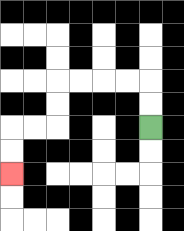{'start': '[6, 5]', 'end': '[0, 7]', 'path_directions': 'U,U,L,L,L,L,D,D,L,L,D,D', 'path_coordinates': '[[6, 5], [6, 4], [6, 3], [5, 3], [4, 3], [3, 3], [2, 3], [2, 4], [2, 5], [1, 5], [0, 5], [0, 6], [0, 7]]'}